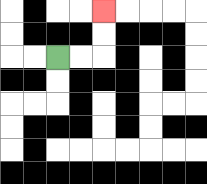{'start': '[2, 2]', 'end': '[4, 0]', 'path_directions': 'R,R,U,U', 'path_coordinates': '[[2, 2], [3, 2], [4, 2], [4, 1], [4, 0]]'}